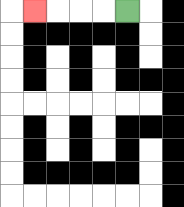{'start': '[5, 0]', 'end': '[1, 0]', 'path_directions': 'L,L,L,L', 'path_coordinates': '[[5, 0], [4, 0], [3, 0], [2, 0], [1, 0]]'}